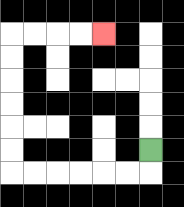{'start': '[6, 6]', 'end': '[4, 1]', 'path_directions': 'D,L,L,L,L,L,L,U,U,U,U,U,U,R,R,R,R', 'path_coordinates': '[[6, 6], [6, 7], [5, 7], [4, 7], [3, 7], [2, 7], [1, 7], [0, 7], [0, 6], [0, 5], [0, 4], [0, 3], [0, 2], [0, 1], [1, 1], [2, 1], [3, 1], [4, 1]]'}